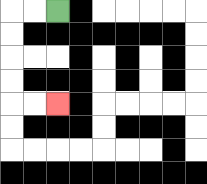{'start': '[2, 0]', 'end': '[2, 4]', 'path_directions': 'L,L,D,D,D,D,R,R', 'path_coordinates': '[[2, 0], [1, 0], [0, 0], [0, 1], [0, 2], [0, 3], [0, 4], [1, 4], [2, 4]]'}